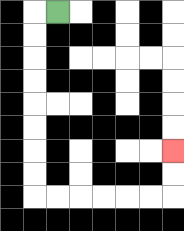{'start': '[2, 0]', 'end': '[7, 6]', 'path_directions': 'L,D,D,D,D,D,D,D,D,R,R,R,R,R,R,U,U', 'path_coordinates': '[[2, 0], [1, 0], [1, 1], [1, 2], [1, 3], [1, 4], [1, 5], [1, 6], [1, 7], [1, 8], [2, 8], [3, 8], [4, 8], [5, 8], [6, 8], [7, 8], [7, 7], [7, 6]]'}